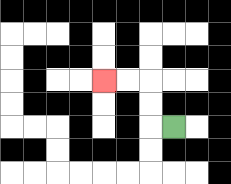{'start': '[7, 5]', 'end': '[4, 3]', 'path_directions': 'L,U,U,L,L', 'path_coordinates': '[[7, 5], [6, 5], [6, 4], [6, 3], [5, 3], [4, 3]]'}